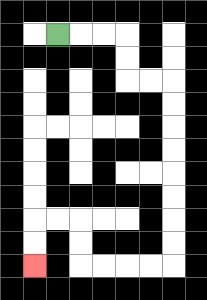{'start': '[2, 1]', 'end': '[1, 11]', 'path_directions': 'R,R,R,D,D,R,R,D,D,D,D,D,D,D,D,L,L,L,L,U,U,L,L,D,D', 'path_coordinates': '[[2, 1], [3, 1], [4, 1], [5, 1], [5, 2], [5, 3], [6, 3], [7, 3], [7, 4], [7, 5], [7, 6], [7, 7], [7, 8], [7, 9], [7, 10], [7, 11], [6, 11], [5, 11], [4, 11], [3, 11], [3, 10], [3, 9], [2, 9], [1, 9], [1, 10], [1, 11]]'}